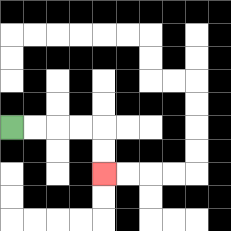{'start': '[0, 5]', 'end': '[4, 7]', 'path_directions': 'R,R,R,R,D,D', 'path_coordinates': '[[0, 5], [1, 5], [2, 5], [3, 5], [4, 5], [4, 6], [4, 7]]'}